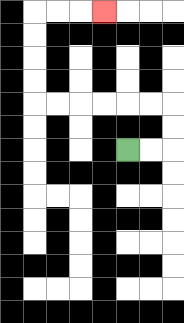{'start': '[5, 6]', 'end': '[4, 0]', 'path_directions': 'R,R,U,U,L,L,L,L,L,L,U,U,U,U,R,R,R', 'path_coordinates': '[[5, 6], [6, 6], [7, 6], [7, 5], [7, 4], [6, 4], [5, 4], [4, 4], [3, 4], [2, 4], [1, 4], [1, 3], [1, 2], [1, 1], [1, 0], [2, 0], [3, 0], [4, 0]]'}